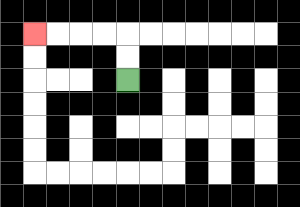{'start': '[5, 3]', 'end': '[1, 1]', 'path_directions': 'U,U,L,L,L,L', 'path_coordinates': '[[5, 3], [5, 2], [5, 1], [4, 1], [3, 1], [2, 1], [1, 1]]'}